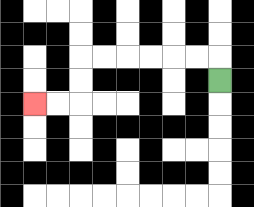{'start': '[9, 3]', 'end': '[1, 4]', 'path_directions': 'U,L,L,L,L,L,L,D,D,L,L', 'path_coordinates': '[[9, 3], [9, 2], [8, 2], [7, 2], [6, 2], [5, 2], [4, 2], [3, 2], [3, 3], [3, 4], [2, 4], [1, 4]]'}